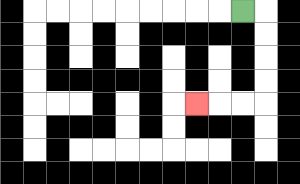{'start': '[10, 0]', 'end': '[8, 4]', 'path_directions': 'R,D,D,D,D,L,L,L', 'path_coordinates': '[[10, 0], [11, 0], [11, 1], [11, 2], [11, 3], [11, 4], [10, 4], [9, 4], [8, 4]]'}